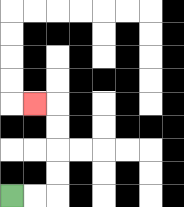{'start': '[0, 8]', 'end': '[1, 4]', 'path_directions': 'R,R,U,U,U,U,L', 'path_coordinates': '[[0, 8], [1, 8], [2, 8], [2, 7], [2, 6], [2, 5], [2, 4], [1, 4]]'}